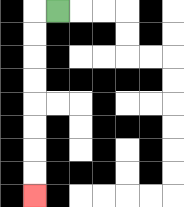{'start': '[2, 0]', 'end': '[1, 8]', 'path_directions': 'L,D,D,D,D,D,D,D,D', 'path_coordinates': '[[2, 0], [1, 0], [1, 1], [1, 2], [1, 3], [1, 4], [1, 5], [1, 6], [1, 7], [1, 8]]'}